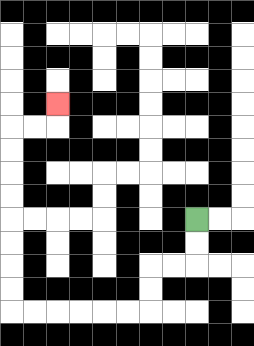{'start': '[8, 9]', 'end': '[2, 4]', 'path_directions': 'D,D,L,L,D,D,L,L,L,L,L,L,U,U,U,U,U,U,U,U,R,R,U', 'path_coordinates': '[[8, 9], [8, 10], [8, 11], [7, 11], [6, 11], [6, 12], [6, 13], [5, 13], [4, 13], [3, 13], [2, 13], [1, 13], [0, 13], [0, 12], [0, 11], [0, 10], [0, 9], [0, 8], [0, 7], [0, 6], [0, 5], [1, 5], [2, 5], [2, 4]]'}